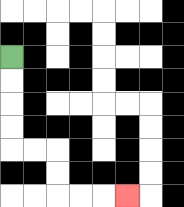{'start': '[0, 2]', 'end': '[5, 8]', 'path_directions': 'D,D,D,D,R,R,D,D,R,R,R', 'path_coordinates': '[[0, 2], [0, 3], [0, 4], [0, 5], [0, 6], [1, 6], [2, 6], [2, 7], [2, 8], [3, 8], [4, 8], [5, 8]]'}